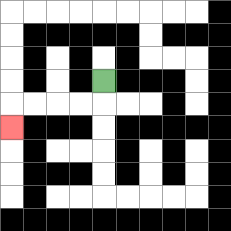{'start': '[4, 3]', 'end': '[0, 5]', 'path_directions': 'D,L,L,L,L,D', 'path_coordinates': '[[4, 3], [4, 4], [3, 4], [2, 4], [1, 4], [0, 4], [0, 5]]'}